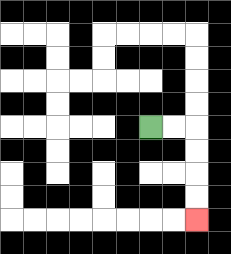{'start': '[6, 5]', 'end': '[8, 9]', 'path_directions': 'R,R,D,D,D,D', 'path_coordinates': '[[6, 5], [7, 5], [8, 5], [8, 6], [8, 7], [8, 8], [8, 9]]'}